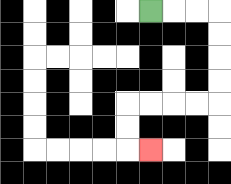{'start': '[6, 0]', 'end': '[6, 6]', 'path_directions': 'R,R,R,D,D,D,D,L,L,L,L,D,D,R', 'path_coordinates': '[[6, 0], [7, 0], [8, 0], [9, 0], [9, 1], [9, 2], [9, 3], [9, 4], [8, 4], [7, 4], [6, 4], [5, 4], [5, 5], [5, 6], [6, 6]]'}